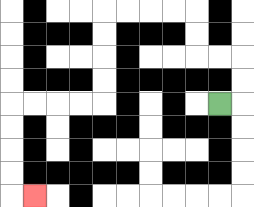{'start': '[9, 4]', 'end': '[1, 8]', 'path_directions': 'R,U,U,L,L,U,U,L,L,L,L,D,D,D,D,L,L,L,L,D,D,D,D,R', 'path_coordinates': '[[9, 4], [10, 4], [10, 3], [10, 2], [9, 2], [8, 2], [8, 1], [8, 0], [7, 0], [6, 0], [5, 0], [4, 0], [4, 1], [4, 2], [4, 3], [4, 4], [3, 4], [2, 4], [1, 4], [0, 4], [0, 5], [0, 6], [0, 7], [0, 8], [1, 8]]'}